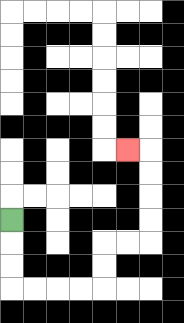{'start': '[0, 9]', 'end': '[5, 6]', 'path_directions': 'D,D,D,R,R,R,R,U,U,R,R,U,U,U,U,L', 'path_coordinates': '[[0, 9], [0, 10], [0, 11], [0, 12], [1, 12], [2, 12], [3, 12], [4, 12], [4, 11], [4, 10], [5, 10], [6, 10], [6, 9], [6, 8], [6, 7], [6, 6], [5, 6]]'}